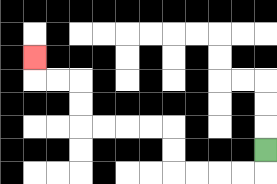{'start': '[11, 6]', 'end': '[1, 2]', 'path_directions': 'D,L,L,L,L,U,U,L,L,L,L,U,U,L,L,U', 'path_coordinates': '[[11, 6], [11, 7], [10, 7], [9, 7], [8, 7], [7, 7], [7, 6], [7, 5], [6, 5], [5, 5], [4, 5], [3, 5], [3, 4], [3, 3], [2, 3], [1, 3], [1, 2]]'}